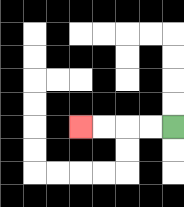{'start': '[7, 5]', 'end': '[3, 5]', 'path_directions': 'L,L,L,L', 'path_coordinates': '[[7, 5], [6, 5], [5, 5], [4, 5], [3, 5]]'}